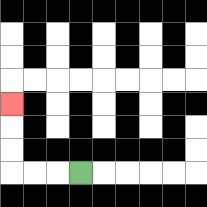{'start': '[3, 7]', 'end': '[0, 4]', 'path_directions': 'L,L,L,U,U,U', 'path_coordinates': '[[3, 7], [2, 7], [1, 7], [0, 7], [0, 6], [0, 5], [0, 4]]'}